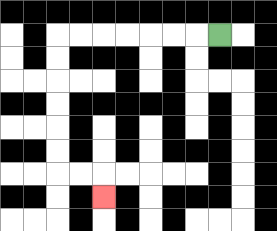{'start': '[9, 1]', 'end': '[4, 8]', 'path_directions': 'L,L,L,L,L,L,L,D,D,D,D,D,D,R,R,D', 'path_coordinates': '[[9, 1], [8, 1], [7, 1], [6, 1], [5, 1], [4, 1], [3, 1], [2, 1], [2, 2], [2, 3], [2, 4], [2, 5], [2, 6], [2, 7], [3, 7], [4, 7], [4, 8]]'}